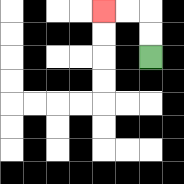{'start': '[6, 2]', 'end': '[4, 0]', 'path_directions': 'U,U,L,L', 'path_coordinates': '[[6, 2], [6, 1], [6, 0], [5, 0], [4, 0]]'}